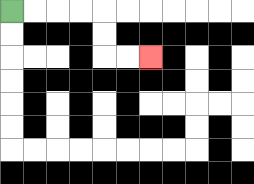{'start': '[0, 0]', 'end': '[6, 2]', 'path_directions': 'R,R,R,R,D,D,R,R', 'path_coordinates': '[[0, 0], [1, 0], [2, 0], [3, 0], [4, 0], [4, 1], [4, 2], [5, 2], [6, 2]]'}